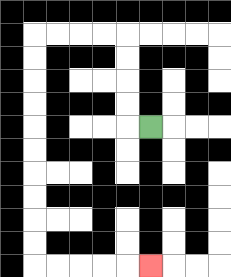{'start': '[6, 5]', 'end': '[6, 11]', 'path_directions': 'L,U,U,U,U,L,L,L,L,D,D,D,D,D,D,D,D,D,D,R,R,R,R,R', 'path_coordinates': '[[6, 5], [5, 5], [5, 4], [5, 3], [5, 2], [5, 1], [4, 1], [3, 1], [2, 1], [1, 1], [1, 2], [1, 3], [1, 4], [1, 5], [1, 6], [1, 7], [1, 8], [1, 9], [1, 10], [1, 11], [2, 11], [3, 11], [4, 11], [5, 11], [6, 11]]'}